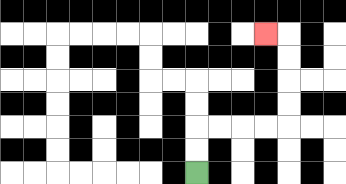{'start': '[8, 7]', 'end': '[11, 1]', 'path_directions': 'U,U,R,R,R,R,U,U,U,U,L', 'path_coordinates': '[[8, 7], [8, 6], [8, 5], [9, 5], [10, 5], [11, 5], [12, 5], [12, 4], [12, 3], [12, 2], [12, 1], [11, 1]]'}